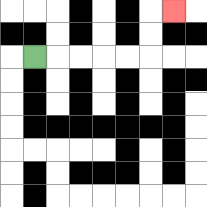{'start': '[1, 2]', 'end': '[7, 0]', 'path_directions': 'R,R,R,R,R,U,U,R', 'path_coordinates': '[[1, 2], [2, 2], [3, 2], [4, 2], [5, 2], [6, 2], [6, 1], [6, 0], [7, 0]]'}